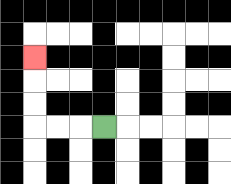{'start': '[4, 5]', 'end': '[1, 2]', 'path_directions': 'L,L,L,U,U,U', 'path_coordinates': '[[4, 5], [3, 5], [2, 5], [1, 5], [1, 4], [1, 3], [1, 2]]'}